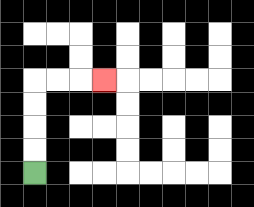{'start': '[1, 7]', 'end': '[4, 3]', 'path_directions': 'U,U,U,U,R,R,R', 'path_coordinates': '[[1, 7], [1, 6], [1, 5], [1, 4], [1, 3], [2, 3], [3, 3], [4, 3]]'}